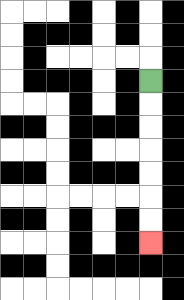{'start': '[6, 3]', 'end': '[6, 10]', 'path_directions': 'D,D,D,D,D,D,D', 'path_coordinates': '[[6, 3], [6, 4], [6, 5], [6, 6], [6, 7], [6, 8], [6, 9], [6, 10]]'}